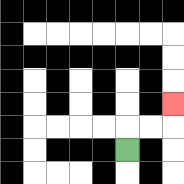{'start': '[5, 6]', 'end': '[7, 4]', 'path_directions': 'U,R,R,U', 'path_coordinates': '[[5, 6], [5, 5], [6, 5], [7, 5], [7, 4]]'}